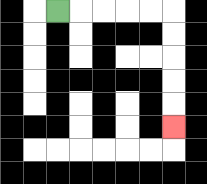{'start': '[2, 0]', 'end': '[7, 5]', 'path_directions': 'R,R,R,R,R,D,D,D,D,D', 'path_coordinates': '[[2, 0], [3, 0], [4, 0], [5, 0], [6, 0], [7, 0], [7, 1], [7, 2], [7, 3], [7, 4], [7, 5]]'}